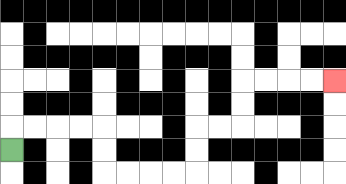{'start': '[0, 6]', 'end': '[14, 3]', 'path_directions': 'U,R,R,R,R,D,D,R,R,R,R,U,U,R,R,U,U,R,R,R,R', 'path_coordinates': '[[0, 6], [0, 5], [1, 5], [2, 5], [3, 5], [4, 5], [4, 6], [4, 7], [5, 7], [6, 7], [7, 7], [8, 7], [8, 6], [8, 5], [9, 5], [10, 5], [10, 4], [10, 3], [11, 3], [12, 3], [13, 3], [14, 3]]'}